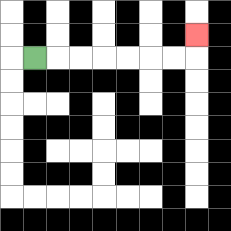{'start': '[1, 2]', 'end': '[8, 1]', 'path_directions': 'R,R,R,R,R,R,R,U', 'path_coordinates': '[[1, 2], [2, 2], [3, 2], [4, 2], [5, 2], [6, 2], [7, 2], [8, 2], [8, 1]]'}